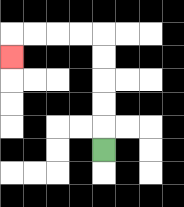{'start': '[4, 6]', 'end': '[0, 2]', 'path_directions': 'U,U,U,U,U,L,L,L,L,D', 'path_coordinates': '[[4, 6], [4, 5], [4, 4], [4, 3], [4, 2], [4, 1], [3, 1], [2, 1], [1, 1], [0, 1], [0, 2]]'}